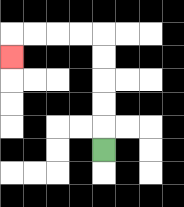{'start': '[4, 6]', 'end': '[0, 2]', 'path_directions': 'U,U,U,U,U,L,L,L,L,D', 'path_coordinates': '[[4, 6], [4, 5], [4, 4], [4, 3], [4, 2], [4, 1], [3, 1], [2, 1], [1, 1], [0, 1], [0, 2]]'}